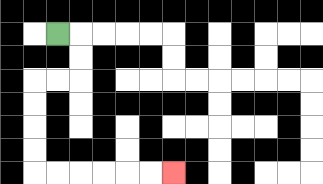{'start': '[2, 1]', 'end': '[7, 7]', 'path_directions': 'R,D,D,L,L,D,D,D,D,R,R,R,R,R,R', 'path_coordinates': '[[2, 1], [3, 1], [3, 2], [3, 3], [2, 3], [1, 3], [1, 4], [1, 5], [1, 6], [1, 7], [2, 7], [3, 7], [4, 7], [5, 7], [6, 7], [7, 7]]'}